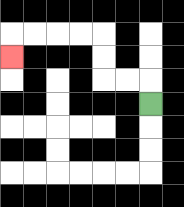{'start': '[6, 4]', 'end': '[0, 2]', 'path_directions': 'U,L,L,U,U,L,L,L,L,D', 'path_coordinates': '[[6, 4], [6, 3], [5, 3], [4, 3], [4, 2], [4, 1], [3, 1], [2, 1], [1, 1], [0, 1], [0, 2]]'}